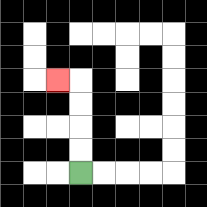{'start': '[3, 7]', 'end': '[2, 3]', 'path_directions': 'U,U,U,U,L', 'path_coordinates': '[[3, 7], [3, 6], [3, 5], [3, 4], [3, 3], [2, 3]]'}